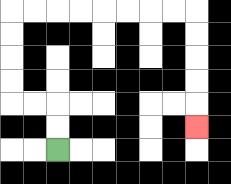{'start': '[2, 6]', 'end': '[8, 5]', 'path_directions': 'U,U,L,L,U,U,U,U,R,R,R,R,R,R,R,R,D,D,D,D,D', 'path_coordinates': '[[2, 6], [2, 5], [2, 4], [1, 4], [0, 4], [0, 3], [0, 2], [0, 1], [0, 0], [1, 0], [2, 0], [3, 0], [4, 0], [5, 0], [6, 0], [7, 0], [8, 0], [8, 1], [8, 2], [8, 3], [8, 4], [8, 5]]'}